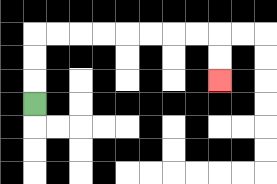{'start': '[1, 4]', 'end': '[9, 3]', 'path_directions': 'U,U,U,R,R,R,R,R,R,R,R,D,D', 'path_coordinates': '[[1, 4], [1, 3], [1, 2], [1, 1], [2, 1], [3, 1], [4, 1], [5, 1], [6, 1], [7, 1], [8, 1], [9, 1], [9, 2], [9, 3]]'}